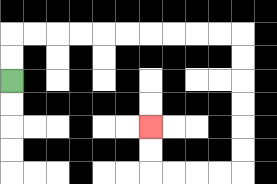{'start': '[0, 3]', 'end': '[6, 5]', 'path_directions': 'U,U,R,R,R,R,R,R,R,R,R,R,D,D,D,D,D,D,L,L,L,L,U,U', 'path_coordinates': '[[0, 3], [0, 2], [0, 1], [1, 1], [2, 1], [3, 1], [4, 1], [5, 1], [6, 1], [7, 1], [8, 1], [9, 1], [10, 1], [10, 2], [10, 3], [10, 4], [10, 5], [10, 6], [10, 7], [9, 7], [8, 7], [7, 7], [6, 7], [6, 6], [6, 5]]'}